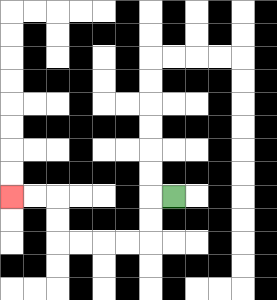{'start': '[7, 8]', 'end': '[0, 8]', 'path_directions': 'L,D,D,L,L,L,L,U,U,L,L', 'path_coordinates': '[[7, 8], [6, 8], [6, 9], [6, 10], [5, 10], [4, 10], [3, 10], [2, 10], [2, 9], [2, 8], [1, 8], [0, 8]]'}